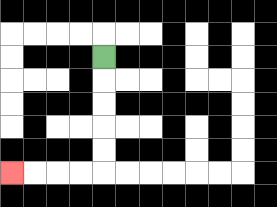{'start': '[4, 2]', 'end': '[0, 7]', 'path_directions': 'D,D,D,D,D,L,L,L,L', 'path_coordinates': '[[4, 2], [4, 3], [4, 4], [4, 5], [4, 6], [4, 7], [3, 7], [2, 7], [1, 7], [0, 7]]'}